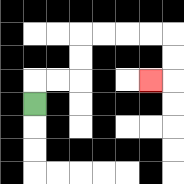{'start': '[1, 4]', 'end': '[6, 3]', 'path_directions': 'U,R,R,U,U,R,R,R,R,D,D,L', 'path_coordinates': '[[1, 4], [1, 3], [2, 3], [3, 3], [3, 2], [3, 1], [4, 1], [5, 1], [6, 1], [7, 1], [7, 2], [7, 3], [6, 3]]'}